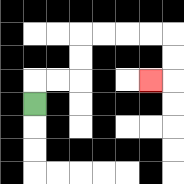{'start': '[1, 4]', 'end': '[6, 3]', 'path_directions': 'U,R,R,U,U,R,R,R,R,D,D,L', 'path_coordinates': '[[1, 4], [1, 3], [2, 3], [3, 3], [3, 2], [3, 1], [4, 1], [5, 1], [6, 1], [7, 1], [7, 2], [7, 3], [6, 3]]'}